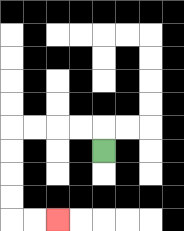{'start': '[4, 6]', 'end': '[2, 9]', 'path_directions': 'U,L,L,L,L,D,D,D,D,R,R', 'path_coordinates': '[[4, 6], [4, 5], [3, 5], [2, 5], [1, 5], [0, 5], [0, 6], [0, 7], [0, 8], [0, 9], [1, 9], [2, 9]]'}